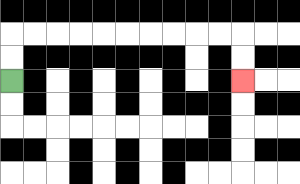{'start': '[0, 3]', 'end': '[10, 3]', 'path_directions': 'U,U,R,R,R,R,R,R,R,R,R,R,D,D', 'path_coordinates': '[[0, 3], [0, 2], [0, 1], [1, 1], [2, 1], [3, 1], [4, 1], [5, 1], [6, 1], [7, 1], [8, 1], [9, 1], [10, 1], [10, 2], [10, 3]]'}